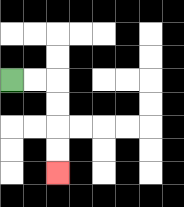{'start': '[0, 3]', 'end': '[2, 7]', 'path_directions': 'R,R,D,D,D,D', 'path_coordinates': '[[0, 3], [1, 3], [2, 3], [2, 4], [2, 5], [2, 6], [2, 7]]'}